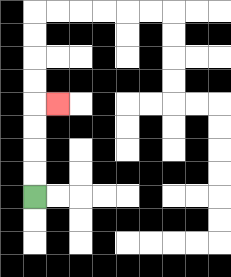{'start': '[1, 8]', 'end': '[2, 4]', 'path_directions': 'U,U,U,U,R', 'path_coordinates': '[[1, 8], [1, 7], [1, 6], [1, 5], [1, 4], [2, 4]]'}